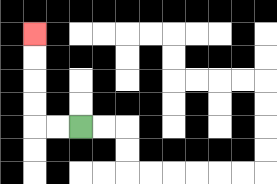{'start': '[3, 5]', 'end': '[1, 1]', 'path_directions': 'L,L,U,U,U,U', 'path_coordinates': '[[3, 5], [2, 5], [1, 5], [1, 4], [1, 3], [1, 2], [1, 1]]'}